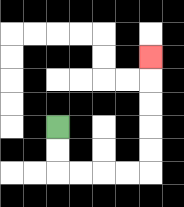{'start': '[2, 5]', 'end': '[6, 2]', 'path_directions': 'D,D,R,R,R,R,U,U,U,U,U', 'path_coordinates': '[[2, 5], [2, 6], [2, 7], [3, 7], [4, 7], [5, 7], [6, 7], [6, 6], [6, 5], [6, 4], [6, 3], [6, 2]]'}